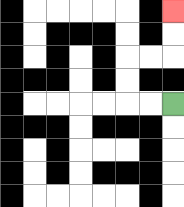{'start': '[7, 4]', 'end': '[7, 0]', 'path_directions': 'L,L,U,U,R,R,U,U', 'path_coordinates': '[[7, 4], [6, 4], [5, 4], [5, 3], [5, 2], [6, 2], [7, 2], [7, 1], [7, 0]]'}